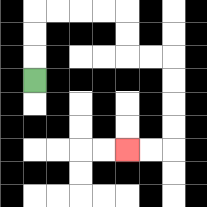{'start': '[1, 3]', 'end': '[5, 6]', 'path_directions': 'U,U,U,R,R,R,R,D,D,R,R,D,D,D,D,L,L', 'path_coordinates': '[[1, 3], [1, 2], [1, 1], [1, 0], [2, 0], [3, 0], [4, 0], [5, 0], [5, 1], [5, 2], [6, 2], [7, 2], [7, 3], [7, 4], [7, 5], [7, 6], [6, 6], [5, 6]]'}